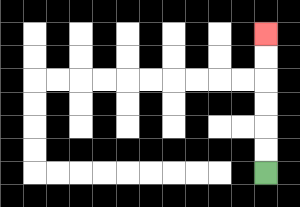{'start': '[11, 7]', 'end': '[11, 1]', 'path_directions': 'U,U,U,U,U,U', 'path_coordinates': '[[11, 7], [11, 6], [11, 5], [11, 4], [11, 3], [11, 2], [11, 1]]'}